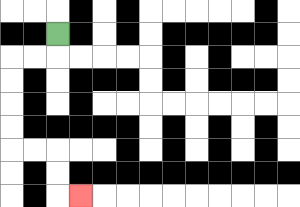{'start': '[2, 1]', 'end': '[3, 8]', 'path_directions': 'D,L,L,D,D,D,D,R,R,D,D,R', 'path_coordinates': '[[2, 1], [2, 2], [1, 2], [0, 2], [0, 3], [0, 4], [0, 5], [0, 6], [1, 6], [2, 6], [2, 7], [2, 8], [3, 8]]'}